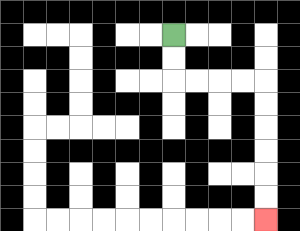{'start': '[7, 1]', 'end': '[11, 9]', 'path_directions': 'D,D,R,R,R,R,D,D,D,D,D,D', 'path_coordinates': '[[7, 1], [7, 2], [7, 3], [8, 3], [9, 3], [10, 3], [11, 3], [11, 4], [11, 5], [11, 6], [11, 7], [11, 8], [11, 9]]'}